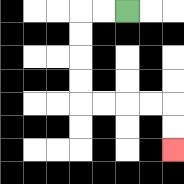{'start': '[5, 0]', 'end': '[7, 6]', 'path_directions': 'L,L,D,D,D,D,R,R,R,R,D,D', 'path_coordinates': '[[5, 0], [4, 0], [3, 0], [3, 1], [3, 2], [3, 3], [3, 4], [4, 4], [5, 4], [6, 4], [7, 4], [7, 5], [7, 6]]'}